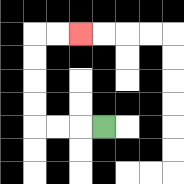{'start': '[4, 5]', 'end': '[3, 1]', 'path_directions': 'L,L,L,U,U,U,U,R,R', 'path_coordinates': '[[4, 5], [3, 5], [2, 5], [1, 5], [1, 4], [1, 3], [1, 2], [1, 1], [2, 1], [3, 1]]'}